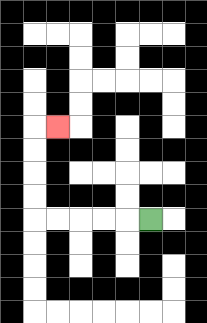{'start': '[6, 9]', 'end': '[2, 5]', 'path_directions': 'L,L,L,L,L,U,U,U,U,R', 'path_coordinates': '[[6, 9], [5, 9], [4, 9], [3, 9], [2, 9], [1, 9], [1, 8], [1, 7], [1, 6], [1, 5], [2, 5]]'}